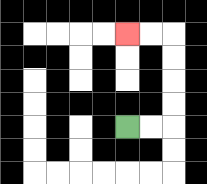{'start': '[5, 5]', 'end': '[5, 1]', 'path_directions': 'R,R,U,U,U,U,L,L', 'path_coordinates': '[[5, 5], [6, 5], [7, 5], [7, 4], [7, 3], [7, 2], [7, 1], [6, 1], [5, 1]]'}